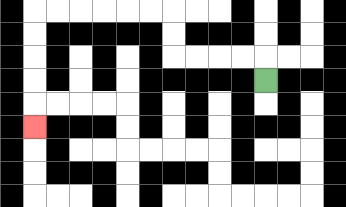{'start': '[11, 3]', 'end': '[1, 5]', 'path_directions': 'U,L,L,L,L,U,U,L,L,L,L,L,L,D,D,D,D,D', 'path_coordinates': '[[11, 3], [11, 2], [10, 2], [9, 2], [8, 2], [7, 2], [7, 1], [7, 0], [6, 0], [5, 0], [4, 0], [3, 0], [2, 0], [1, 0], [1, 1], [1, 2], [1, 3], [1, 4], [1, 5]]'}